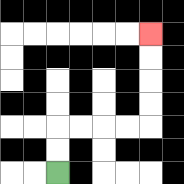{'start': '[2, 7]', 'end': '[6, 1]', 'path_directions': 'U,U,R,R,R,R,U,U,U,U', 'path_coordinates': '[[2, 7], [2, 6], [2, 5], [3, 5], [4, 5], [5, 5], [6, 5], [6, 4], [6, 3], [6, 2], [6, 1]]'}